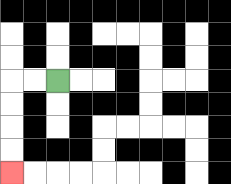{'start': '[2, 3]', 'end': '[0, 7]', 'path_directions': 'L,L,D,D,D,D', 'path_coordinates': '[[2, 3], [1, 3], [0, 3], [0, 4], [0, 5], [0, 6], [0, 7]]'}